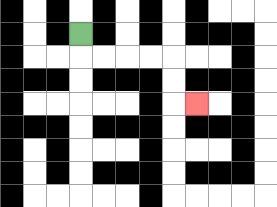{'start': '[3, 1]', 'end': '[8, 4]', 'path_directions': 'D,R,R,R,R,D,D,R', 'path_coordinates': '[[3, 1], [3, 2], [4, 2], [5, 2], [6, 2], [7, 2], [7, 3], [7, 4], [8, 4]]'}